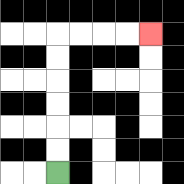{'start': '[2, 7]', 'end': '[6, 1]', 'path_directions': 'U,U,U,U,U,U,R,R,R,R', 'path_coordinates': '[[2, 7], [2, 6], [2, 5], [2, 4], [2, 3], [2, 2], [2, 1], [3, 1], [4, 1], [5, 1], [6, 1]]'}